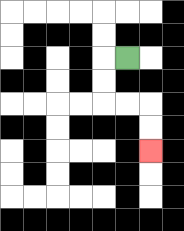{'start': '[5, 2]', 'end': '[6, 6]', 'path_directions': 'L,D,D,R,R,D,D', 'path_coordinates': '[[5, 2], [4, 2], [4, 3], [4, 4], [5, 4], [6, 4], [6, 5], [6, 6]]'}